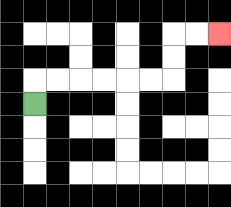{'start': '[1, 4]', 'end': '[9, 1]', 'path_directions': 'U,R,R,R,R,R,R,U,U,R,R', 'path_coordinates': '[[1, 4], [1, 3], [2, 3], [3, 3], [4, 3], [5, 3], [6, 3], [7, 3], [7, 2], [7, 1], [8, 1], [9, 1]]'}